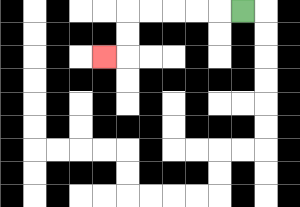{'start': '[10, 0]', 'end': '[4, 2]', 'path_directions': 'L,L,L,L,L,D,D,L', 'path_coordinates': '[[10, 0], [9, 0], [8, 0], [7, 0], [6, 0], [5, 0], [5, 1], [5, 2], [4, 2]]'}